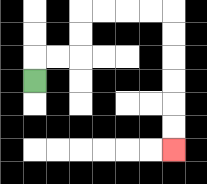{'start': '[1, 3]', 'end': '[7, 6]', 'path_directions': 'U,R,R,U,U,R,R,R,R,D,D,D,D,D,D', 'path_coordinates': '[[1, 3], [1, 2], [2, 2], [3, 2], [3, 1], [3, 0], [4, 0], [5, 0], [6, 0], [7, 0], [7, 1], [7, 2], [7, 3], [7, 4], [7, 5], [7, 6]]'}